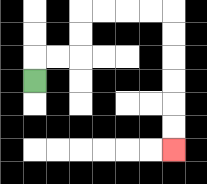{'start': '[1, 3]', 'end': '[7, 6]', 'path_directions': 'U,R,R,U,U,R,R,R,R,D,D,D,D,D,D', 'path_coordinates': '[[1, 3], [1, 2], [2, 2], [3, 2], [3, 1], [3, 0], [4, 0], [5, 0], [6, 0], [7, 0], [7, 1], [7, 2], [7, 3], [7, 4], [7, 5], [7, 6]]'}